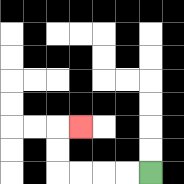{'start': '[6, 7]', 'end': '[3, 5]', 'path_directions': 'L,L,L,L,U,U,R', 'path_coordinates': '[[6, 7], [5, 7], [4, 7], [3, 7], [2, 7], [2, 6], [2, 5], [3, 5]]'}